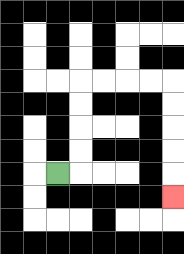{'start': '[2, 7]', 'end': '[7, 8]', 'path_directions': 'R,U,U,U,U,R,R,R,R,D,D,D,D,D', 'path_coordinates': '[[2, 7], [3, 7], [3, 6], [3, 5], [3, 4], [3, 3], [4, 3], [5, 3], [6, 3], [7, 3], [7, 4], [7, 5], [7, 6], [7, 7], [7, 8]]'}